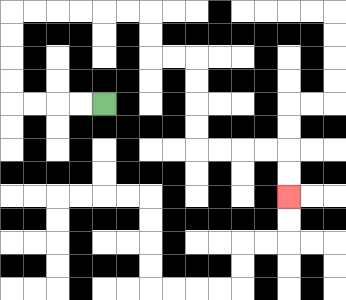{'start': '[4, 4]', 'end': '[12, 8]', 'path_directions': 'L,L,L,L,U,U,U,U,R,R,R,R,R,R,D,D,R,R,D,D,D,D,R,R,R,R,D,D', 'path_coordinates': '[[4, 4], [3, 4], [2, 4], [1, 4], [0, 4], [0, 3], [0, 2], [0, 1], [0, 0], [1, 0], [2, 0], [3, 0], [4, 0], [5, 0], [6, 0], [6, 1], [6, 2], [7, 2], [8, 2], [8, 3], [8, 4], [8, 5], [8, 6], [9, 6], [10, 6], [11, 6], [12, 6], [12, 7], [12, 8]]'}